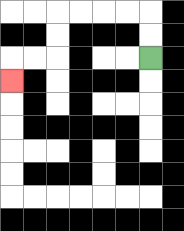{'start': '[6, 2]', 'end': '[0, 3]', 'path_directions': 'U,U,L,L,L,L,D,D,L,L,D', 'path_coordinates': '[[6, 2], [6, 1], [6, 0], [5, 0], [4, 0], [3, 0], [2, 0], [2, 1], [2, 2], [1, 2], [0, 2], [0, 3]]'}